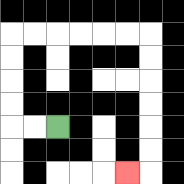{'start': '[2, 5]', 'end': '[5, 7]', 'path_directions': 'L,L,U,U,U,U,R,R,R,R,R,R,D,D,D,D,D,D,L', 'path_coordinates': '[[2, 5], [1, 5], [0, 5], [0, 4], [0, 3], [0, 2], [0, 1], [1, 1], [2, 1], [3, 1], [4, 1], [5, 1], [6, 1], [6, 2], [6, 3], [6, 4], [6, 5], [6, 6], [6, 7], [5, 7]]'}